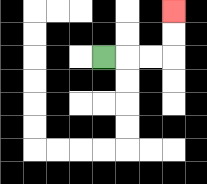{'start': '[4, 2]', 'end': '[7, 0]', 'path_directions': 'R,R,R,U,U', 'path_coordinates': '[[4, 2], [5, 2], [6, 2], [7, 2], [7, 1], [7, 0]]'}